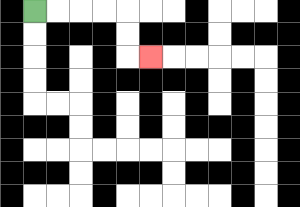{'start': '[1, 0]', 'end': '[6, 2]', 'path_directions': 'R,R,R,R,D,D,R', 'path_coordinates': '[[1, 0], [2, 0], [3, 0], [4, 0], [5, 0], [5, 1], [5, 2], [6, 2]]'}